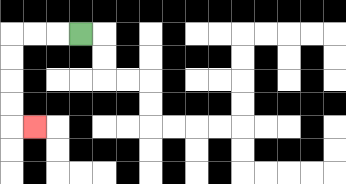{'start': '[3, 1]', 'end': '[1, 5]', 'path_directions': 'L,L,L,D,D,D,D,R', 'path_coordinates': '[[3, 1], [2, 1], [1, 1], [0, 1], [0, 2], [0, 3], [0, 4], [0, 5], [1, 5]]'}